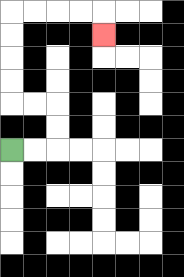{'start': '[0, 6]', 'end': '[4, 1]', 'path_directions': 'R,R,U,U,L,L,U,U,U,U,R,R,R,R,D', 'path_coordinates': '[[0, 6], [1, 6], [2, 6], [2, 5], [2, 4], [1, 4], [0, 4], [0, 3], [0, 2], [0, 1], [0, 0], [1, 0], [2, 0], [3, 0], [4, 0], [4, 1]]'}